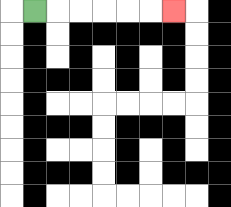{'start': '[1, 0]', 'end': '[7, 0]', 'path_directions': 'R,R,R,R,R,R', 'path_coordinates': '[[1, 0], [2, 0], [3, 0], [4, 0], [5, 0], [6, 0], [7, 0]]'}